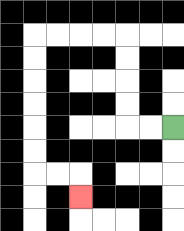{'start': '[7, 5]', 'end': '[3, 8]', 'path_directions': 'L,L,U,U,U,U,L,L,L,L,D,D,D,D,D,D,R,R,D', 'path_coordinates': '[[7, 5], [6, 5], [5, 5], [5, 4], [5, 3], [5, 2], [5, 1], [4, 1], [3, 1], [2, 1], [1, 1], [1, 2], [1, 3], [1, 4], [1, 5], [1, 6], [1, 7], [2, 7], [3, 7], [3, 8]]'}